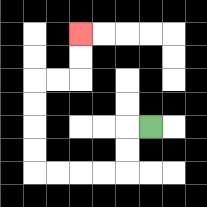{'start': '[6, 5]', 'end': '[3, 1]', 'path_directions': 'L,D,D,L,L,L,L,U,U,U,U,R,R,U,U', 'path_coordinates': '[[6, 5], [5, 5], [5, 6], [5, 7], [4, 7], [3, 7], [2, 7], [1, 7], [1, 6], [1, 5], [1, 4], [1, 3], [2, 3], [3, 3], [3, 2], [3, 1]]'}